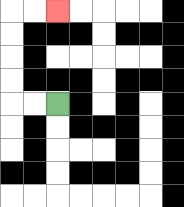{'start': '[2, 4]', 'end': '[2, 0]', 'path_directions': 'L,L,U,U,U,U,R,R', 'path_coordinates': '[[2, 4], [1, 4], [0, 4], [0, 3], [0, 2], [0, 1], [0, 0], [1, 0], [2, 0]]'}